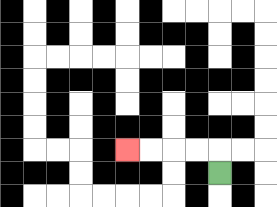{'start': '[9, 7]', 'end': '[5, 6]', 'path_directions': 'U,L,L,L,L', 'path_coordinates': '[[9, 7], [9, 6], [8, 6], [7, 6], [6, 6], [5, 6]]'}